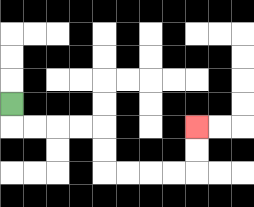{'start': '[0, 4]', 'end': '[8, 5]', 'path_directions': 'D,R,R,R,R,D,D,R,R,R,R,U,U', 'path_coordinates': '[[0, 4], [0, 5], [1, 5], [2, 5], [3, 5], [4, 5], [4, 6], [4, 7], [5, 7], [6, 7], [7, 7], [8, 7], [8, 6], [8, 5]]'}